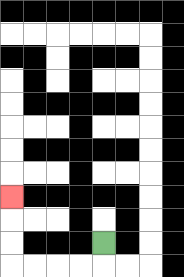{'start': '[4, 10]', 'end': '[0, 8]', 'path_directions': 'D,L,L,L,L,U,U,U', 'path_coordinates': '[[4, 10], [4, 11], [3, 11], [2, 11], [1, 11], [0, 11], [0, 10], [0, 9], [0, 8]]'}